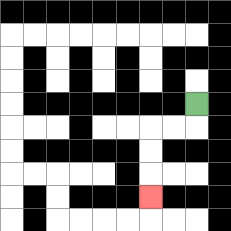{'start': '[8, 4]', 'end': '[6, 8]', 'path_directions': 'D,L,L,D,D,D', 'path_coordinates': '[[8, 4], [8, 5], [7, 5], [6, 5], [6, 6], [6, 7], [6, 8]]'}